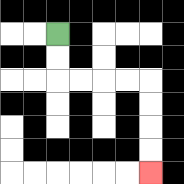{'start': '[2, 1]', 'end': '[6, 7]', 'path_directions': 'D,D,R,R,R,R,D,D,D,D', 'path_coordinates': '[[2, 1], [2, 2], [2, 3], [3, 3], [4, 3], [5, 3], [6, 3], [6, 4], [6, 5], [6, 6], [6, 7]]'}